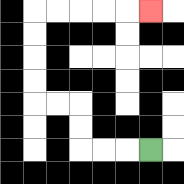{'start': '[6, 6]', 'end': '[6, 0]', 'path_directions': 'L,L,L,U,U,L,L,U,U,U,U,R,R,R,R,R', 'path_coordinates': '[[6, 6], [5, 6], [4, 6], [3, 6], [3, 5], [3, 4], [2, 4], [1, 4], [1, 3], [1, 2], [1, 1], [1, 0], [2, 0], [3, 0], [4, 0], [5, 0], [6, 0]]'}